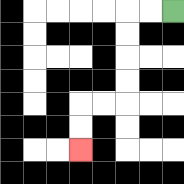{'start': '[7, 0]', 'end': '[3, 6]', 'path_directions': 'L,L,D,D,D,D,L,L,D,D', 'path_coordinates': '[[7, 0], [6, 0], [5, 0], [5, 1], [5, 2], [5, 3], [5, 4], [4, 4], [3, 4], [3, 5], [3, 6]]'}